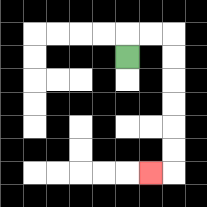{'start': '[5, 2]', 'end': '[6, 7]', 'path_directions': 'U,R,R,D,D,D,D,D,D,L', 'path_coordinates': '[[5, 2], [5, 1], [6, 1], [7, 1], [7, 2], [7, 3], [7, 4], [7, 5], [7, 6], [7, 7], [6, 7]]'}